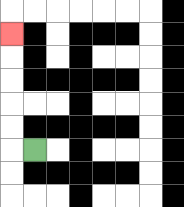{'start': '[1, 6]', 'end': '[0, 1]', 'path_directions': 'L,U,U,U,U,U', 'path_coordinates': '[[1, 6], [0, 6], [0, 5], [0, 4], [0, 3], [0, 2], [0, 1]]'}